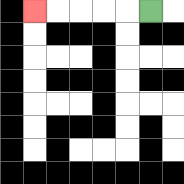{'start': '[6, 0]', 'end': '[1, 0]', 'path_directions': 'L,L,L,L,L', 'path_coordinates': '[[6, 0], [5, 0], [4, 0], [3, 0], [2, 0], [1, 0]]'}